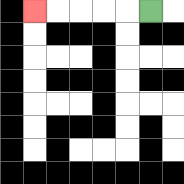{'start': '[6, 0]', 'end': '[1, 0]', 'path_directions': 'L,L,L,L,L', 'path_coordinates': '[[6, 0], [5, 0], [4, 0], [3, 0], [2, 0], [1, 0]]'}